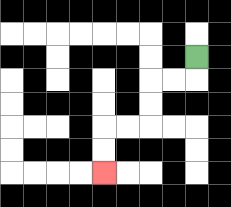{'start': '[8, 2]', 'end': '[4, 7]', 'path_directions': 'D,L,L,D,D,L,L,D,D', 'path_coordinates': '[[8, 2], [8, 3], [7, 3], [6, 3], [6, 4], [6, 5], [5, 5], [4, 5], [4, 6], [4, 7]]'}